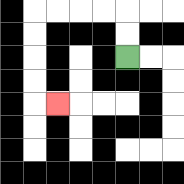{'start': '[5, 2]', 'end': '[2, 4]', 'path_directions': 'U,U,L,L,L,L,D,D,D,D,R', 'path_coordinates': '[[5, 2], [5, 1], [5, 0], [4, 0], [3, 0], [2, 0], [1, 0], [1, 1], [1, 2], [1, 3], [1, 4], [2, 4]]'}